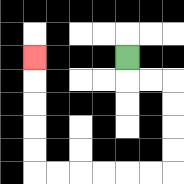{'start': '[5, 2]', 'end': '[1, 2]', 'path_directions': 'D,R,R,D,D,D,D,L,L,L,L,L,L,U,U,U,U,U', 'path_coordinates': '[[5, 2], [5, 3], [6, 3], [7, 3], [7, 4], [7, 5], [7, 6], [7, 7], [6, 7], [5, 7], [4, 7], [3, 7], [2, 7], [1, 7], [1, 6], [1, 5], [1, 4], [1, 3], [1, 2]]'}